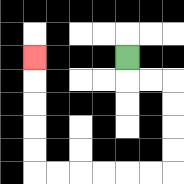{'start': '[5, 2]', 'end': '[1, 2]', 'path_directions': 'D,R,R,D,D,D,D,L,L,L,L,L,L,U,U,U,U,U', 'path_coordinates': '[[5, 2], [5, 3], [6, 3], [7, 3], [7, 4], [7, 5], [7, 6], [7, 7], [6, 7], [5, 7], [4, 7], [3, 7], [2, 7], [1, 7], [1, 6], [1, 5], [1, 4], [1, 3], [1, 2]]'}